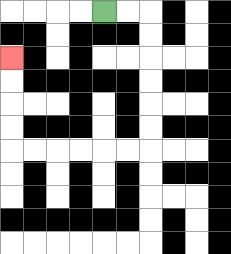{'start': '[4, 0]', 'end': '[0, 2]', 'path_directions': 'R,R,D,D,D,D,D,D,L,L,L,L,L,L,U,U,U,U', 'path_coordinates': '[[4, 0], [5, 0], [6, 0], [6, 1], [6, 2], [6, 3], [6, 4], [6, 5], [6, 6], [5, 6], [4, 6], [3, 6], [2, 6], [1, 6], [0, 6], [0, 5], [0, 4], [0, 3], [0, 2]]'}